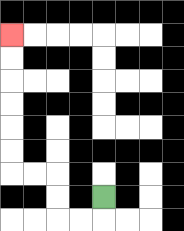{'start': '[4, 8]', 'end': '[0, 1]', 'path_directions': 'D,L,L,U,U,L,L,U,U,U,U,U,U', 'path_coordinates': '[[4, 8], [4, 9], [3, 9], [2, 9], [2, 8], [2, 7], [1, 7], [0, 7], [0, 6], [0, 5], [0, 4], [0, 3], [0, 2], [0, 1]]'}